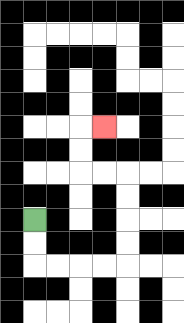{'start': '[1, 9]', 'end': '[4, 5]', 'path_directions': 'D,D,R,R,R,R,U,U,U,U,L,L,U,U,R', 'path_coordinates': '[[1, 9], [1, 10], [1, 11], [2, 11], [3, 11], [4, 11], [5, 11], [5, 10], [5, 9], [5, 8], [5, 7], [4, 7], [3, 7], [3, 6], [3, 5], [4, 5]]'}